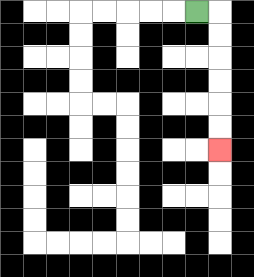{'start': '[8, 0]', 'end': '[9, 6]', 'path_directions': 'R,D,D,D,D,D,D', 'path_coordinates': '[[8, 0], [9, 0], [9, 1], [9, 2], [9, 3], [9, 4], [9, 5], [9, 6]]'}